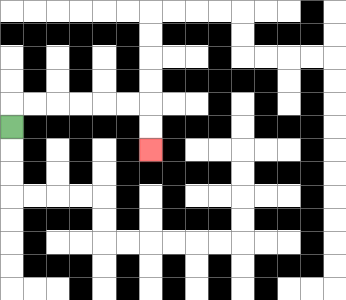{'start': '[0, 5]', 'end': '[6, 6]', 'path_directions': 'U,R,R,R,R,R,R,D,D', 'path_coordinates': '[[0, 5], [0, 4], [1, 4], [2, 4], [3, 4], [4, 4], [5, 4], [6, 4], [6, 5], [6, 6]]'}